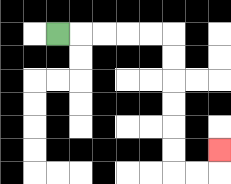{'start': '[2, 1]', 'end': '[9, 6]', 'path_directions': 'R,R,R,R,R,D,D,D,D,D,D,R,R,U', 'path_coordinates': '[[2, 1], [3, 1], [4, 1], [5, 1], [6, 1], [7, 1], [7, 2], [7, 3], [7, 4], [7, 5], [7, 6], [7, 7], [8, 7], [9, 7], [9, 6]]'}